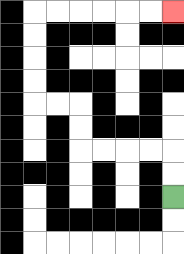{'start': '[7, 8]', 'end': '[7, 0]', 'path_directions': 'U,U,L,L,L,L,U,U,L,L,U,U,U,U,R,R,R,R,R,R', 'path_coordinates': '[[7, 8], [7, 7], [7, 6], [6, 6], [5, 6], [4, 6], [3, 6], [3, 5], [3, 4], [2, 4], [1, 4], [1, 3], [1, 2], [1, 1], [1, 0], [2, 0], [3, 0], [4, 0], [5, 0], [6, 0], [7, 0]]'}